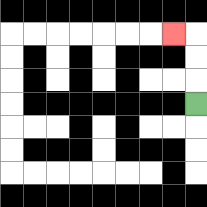{'start': '[8, 4]', 'end': '[7, 1]', 'path_directions': 'U,U,U,L', 'path_coordinates': '[[8, 4], [8, 3], [8, 2], [8, 1], [7, 1]]'}